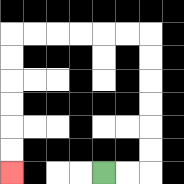{'start': '[4, 7]', 'end': '[0, 7]', 'path_directions': 'R,R,U,U,U,U,U,U,L,L,L,L,L,L,D,D,D,D,D,D', 'path_coordinates': '[[4, 7], [5, 7], [6, 7], [6, 6], [6, 5], [6, 4], [6, 3], [6, 2], [6, 1], [5, 1], [4, 1], [3, 1], [2, 1], [1, 1], [0, 1], [0, 2], [0, 3], [0, 4], [0, 5], [0, 6], [0, 7]]'}